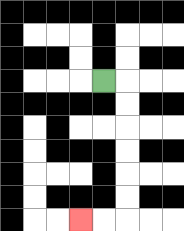{'start': '[4, 3]', 'end': '[3, 9]', 'path_directions': 'R,D,D,D,D,D,D,L,L', 'path_coordinates': '[[4, 3], [5, 3], [5, 4], [5, 5], [5, 6], [5, 7], [5, 8], [5, 9], [4, 9], [3, 9]]'}